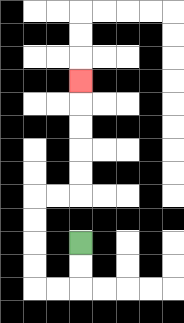{'start': '[3, 10]', 'end': '[3, 3]', 'path_directions': 'D,D,L,L,U,U,U,U,R,R,U,U,U,U,U', 'path_coordinates': '[[3, 10], [3, 11], [3, 12], [2, 12], [1, 12], [1, 11], [1, 10], [1, 9], [1, 8], [2, 8], [3, 8], [3, 7], [3, 6], [3, 5], [3, 4], [3, 3]]'}